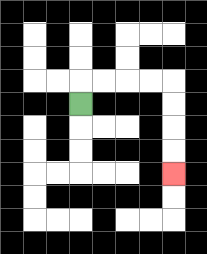{'start': '[3, 4]', 'end': '[7, 7]', 'path_directions': 'U,R,R,R,R,D,D,D,D', 'path_coordinates': '[[3, 4], [3, 3], [4, 3], [5, 3], [6, 3], [7, 3], [7, 4], [7, 5], [7, 6], [7, 7]]'}